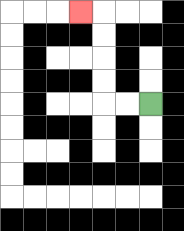{'start': '[6, 4]', 'end': '[3, 0]', 'path_directions': 'L,L,U,U,U,U,L', 'path_coordinates': '[[6, 4], [5, 4], [4, 4], [4, 3], [4, 2], [4, 1], [4, 0], [3, 0]]'}